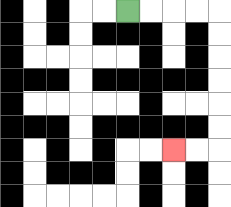{'start': '[5, 0]', 'end': '[7, 6]', 'path_directions': 'R,R,R,R,D,D,D,D,D,D,L,L', 'path_coordinates': '[[5, 0], [6, 0], [7, 0], [8, 0], [9, 0], [9, 1], [9, 2], [9, 3], [9, 4], [9, 5], [9, 6], [8, 6], [7, 6]]'}